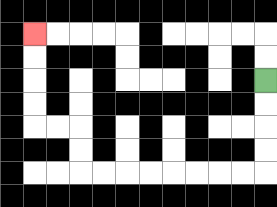{'start': '[11, 3]', 'end': '[1, 1]', 'path_directions': 'D,D,D,D,L,L,L,L,L,L,L,L,U,U,L,L,U,U,U,U', 'path_coordinates': '[[11, 3], [11, 4], [11, 5], [11, 6], [11, 7], [10, 7], [9, 7], [8, 7], [7, 7], [6, 7], [5, 7], [4, 7], [3, 7], [3, 6], [3, 5], [2, 5], [1, 5], [1, 4], [1, 3], [1, 2], [1, 1]]'}